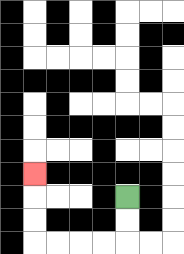{'start': '[5, 8]', 'end': '[1, 7]', 'path_directions': 'D,D,L,L,L,L,U,U,U', 'path_coordinates': '[[5, 8], [5, 9], [5, 10], [4, 10], [3, 10], [2, 10], [1, 10], [1, 9], [1, 8], [1, 7]]'}